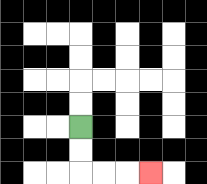{'start': '[3, 5]', 'end': '[6, 7]', 'path_directions': 'D,D,R,R,R', 'path_coordinates': '[[3, 5], [3, 6], [3, 7], [4, 7], [5, 7], [6, 7]]'}